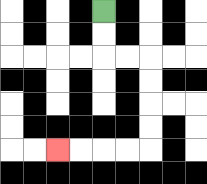{'start': '[4, 0]', 'end': '[2, 6]', 'path_directions': 'D,D,R,R,D,D,D,D,L,L,L,L', 'path_coordinates': '[[4, 0], [4, 1], [4, 2], [5, 2], [6, 2], [6, 3], [6, 4], [6, 5], [6, 6], [5, 6], [4, 6], [3, 6], [2, 6]]'}